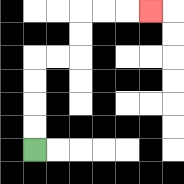{'start': '[1, 6]', 'end': '[6, 0]', 'path_directions': 'U,U,U,U,R,R,U,U,R,R,R', 'path_coordinates': '[[1, 6], [1, 5], [1, 4], [1, 3], [1, 2], [2, 2], [3, 2], [3, 1], [3, 0], [4, 0], [5, 0], [6, 0]]'}